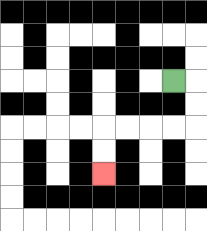{'start': '[7, 3]', 'end': '[4, 7]', 'path_directions': 'R,D,D,L,L,L,L,D,D', 'path_coordinates': '[[7, 3], [8, 3], [8, 4], [8, 5], [7, 5], [6, 5], [5, 5], [4, 5], [4, 6], [4, 7]]'}